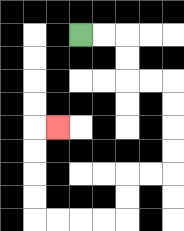{'start': '[3, 1]', 'end': '[2, 5]', 'path_directions': 'R,R,D,D,R,R,D,D,D,D,L,L,D,D,L,L,L,L,U,U,U,U,R', 'path_coordinates': '[[3, 1], [4, 1], [5, 1], [5, 2], [5, 3], [6, 3], [7, 3], [7, 4], [7, 5], [7, 6], [7, 7], [6, 7], [5, 7], [5, 8], [5, 9], [4, 9], [3, 9], [2, 9], [1, 9], [1, 8], [1, 7], [1, 6], [1, 5], [2, 5]]'}